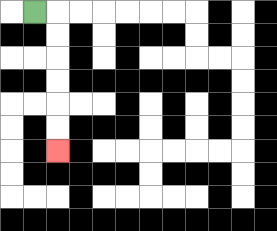{'start': '[1, 0]', 'end': '[2, 6]', 'path_directions': 'R,D,D,D,D,D,D', 'path_coordinates': '[[1, 0], [2, 0], [2, 1], [2, 2], [2, 3], [2, 4], [2, 5], [2, 6]]'}